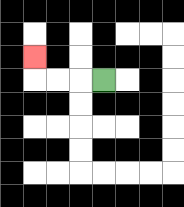{'start': '[4, 3]', 'end': '[1, 2]', 'path_directions': 'L,L,L,U', 'path_coordinates': '[[4, 3], [3, 3], [2, 3], [1, 3], [1, 2]]'}